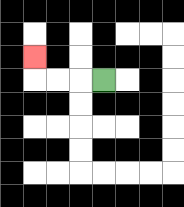{'start': '[4, 3]', 'end': '[1, 2]', 'path_directions': 'L,L,L,U', 'path_coordinates': '[[4, 3], [3, 3], [2, 3], [1, 3], [1, 2]]'}